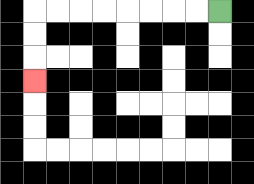{'start': '[9, 0]', 'end': '[1, 3]', 'path_directions': 'L,L,L,L,L,L,L,L,D,D,D', 'path_coordinates': '[[9, 0], [8, 0], [7, 0], [6, 0], [5, 0], [4, 0], [3, 0], [2, 0], [1, 0], [1, 1], [1, 2], [1, 3]]'}